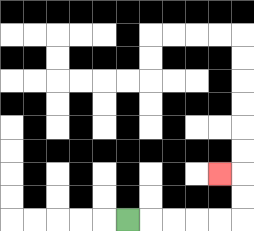{'start': '[5, 9]', 'end': '[9, 7]', 'path_directions': 'R,R,R,R,R,U,U,L', 'path_coordinates': '[[5, 9], [6, 9], [7, 9], [8, 9], [9, 9], [10, 9], [10, 8], [10, 7], [9, 7]]'}